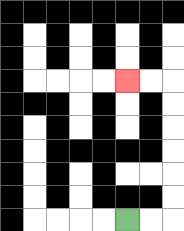{'start': '[5, 9]', 'end': '[5, 3]', 'path_directions': 'R,R,U,U,U,U,U,U,L,L', 'path_coordinates': '[[5, 9], [6, 9], [7, 9], [7, 8], [7, 7], [7, 6], [7, 5], [7, 4], [7, 3], [6, 3], [5, 3]]'}